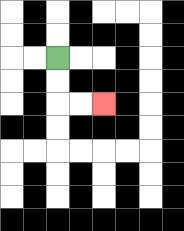{'start': '[2, 2]', 'end': '[4, 4]', 'path_directions': 'D,D,R,R', 'path_coordinates': '[[2, 2], [2, 3], [2, 4], [3, 4], [4, 4]]'}